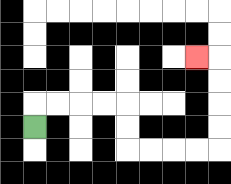{'start': '[1, 5]', 'end': '[8, 2]', 'path_directions': 'U,R,R,R,R,D,D,R,R,R,R,U,U,U,U,L', 'path_coordinates': '[[1, 5], [1, 4], [2, 4], [3, 4], [4, 4], [5, 4], [5, 5], [5, 6], [6, 6], [7, 6], [8, 6], [9, 6], [9, 5], [9, 4], [9, 3], [9, 2], [8, 2]]'}